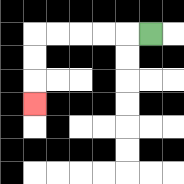{'start': '[6, 1]', 'end': '[1, 4]', 'path_directions': 'L,L,L,L,L,D,D,D', 'path_coordinates': '[[6, 1], [5, 1], [4, 1], [3, 1], [2, 1], [1, 1], [1, 2], [1, 3], [1, 4]]'}